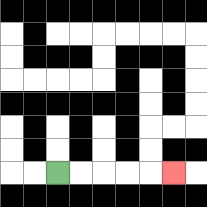{'start': '[2, 7]', 'end': '[7, 7]', 'path_directions': 'R,R,R,R,R', 'path_coordinates': '[[2, 7], [3, 7], [4, 7], [5, 7], [6, 7], [7, 7]]'}